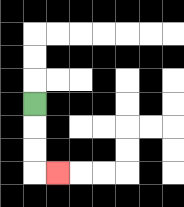{'start': '[1, 4]', 'end': '[2, 7]', 'path_directions': 'D,D,D,R', 'path_coordinates': '[[1, 4], [1, 5], [1, 6], [1, 7], [2, 7]]'}